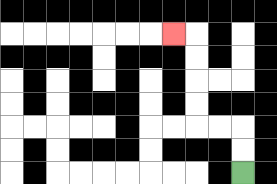{'start': '[10, 7]', 'end': '[7, 1]', 'path_directions': 'U,U,L,L,U,U,U,U,L', 'path_coordinates': '[[10, 7], [10, 6], [10, 5], [9, 5], [8, 5], [8, 4], [8, 3], [8, 2], [8, 1], [7, 1]]'}